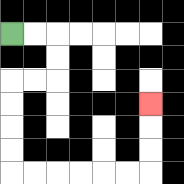{'start': '[0, 1]', 'end': '[6, 4]', 'path_directions': 'R,R,D,D,L,L,D,D,D,D,R,R,R,R,R,R,U,U,U', 'path_coordinates': '[[0, 1], [1, 1], [2, 1], [2, 2], [2, 3], [1, 3], [0, 3], [0, 4], [0, 5], [0, 6], [0, 7], [1, 7], [2, 7], [3, 7], [4, 7], [5, 7], [6, 7], [6, 6], [6, 5], [6, 4]]'}